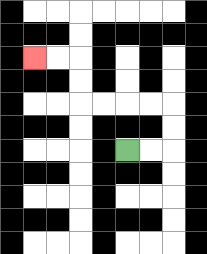{'start': '[5, 6]', 'end': '[1, 2]', 'path_directions': 'R,R,U,U,L,L,L,L,U,U,L,L', 'path_coordinates': '[[5, 6], [6, 6], [7, 6], [7, 5], [7, 4], [6, 4], [5, 4], [4, 4], [3, 4], [3, 3], [3, 2], [2, 2], [1, 2]]'}